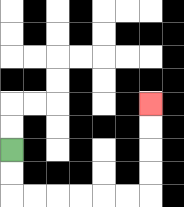{'start': '[0, 6]', 'end': '[6, 4]', 'path_directions': 'D,D,R,R,R,R,R,R,U,U,U,U', 'path_coordinates': '[[0, 6], [0, 7], [0, 8], [1, 8], [2, 8], [3, 8], [4, 8], [5, 8], [6, 8], [6, 7], [6, 6], [6, 5], [6, 4]]'}